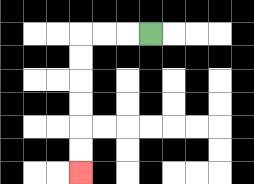{'start': '[6, 1]', 'end': '[3, 7]', 'path_directions': 'L,L,L,D,D,D,D,D,D', 'path_coordinates': '[[6, 1], [5, 1], [4, 1], [3, 1], [3, 2], [3, 3], [3, 4], [3, 5], [3, 6], [3, 7]]'}